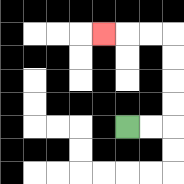{'start': '[5, 5]', 'end': '[4, 1]', 'path_directions': 'R,R,U,U,U,U,L,L,L', 'path_coordinates': '[[5, 5], [6, 5], [7, 5], [7, 4], [7, 3], [7, 2], [7, 1], [6, 1], [5, 1], [4, 1]]'}